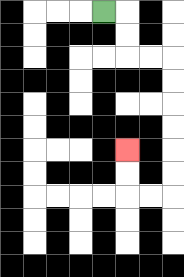{'start': '[4, 0]', 'end': '[5, 6]', 'path_directions': 'R,D,D,R,R,D,D,D,D,D,D,L,L,U,U', 'path_coordinates': '[[4, 0], [5, 0], [5, 1], [5, 2], [6, 2], [7, 2], [7, 3], [7, 4], [7, 5], [7, 6], [7, 7], [7, 8], [6, 8], [5, 8], [5, 7], [5, 6]]'}